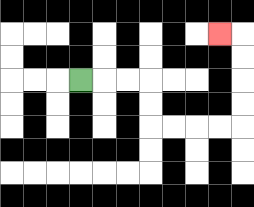{'start': '[3, 3]', 'end': '[9, 1]', 'path_directions': 'R,R,R,D,D,R,R,R,R,U,U,U,U,L', 'path_coordinates': '[[3, 3], [4, 3], [5, 3], [6, 3], [6, 4], [6, 5], [7, 5], [8, 5], [9, 5], [10, 5], [10, 4], [10, 3], [10, 2], [10, 1], [9, 1]]'}